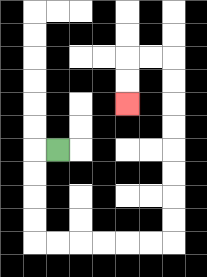{'start': '[2, 6]', 'end': '[5, 4]', 'path_directions': 'L,D,D,D,D,R,R,R,R,R,R,U,U,U,U,U,U,U,U,L,L,D,D', 'path_coordinates': '[[2, 6], [1, 6], [1, 7], [1, 8], [1, 9], [1, 10], [2, 10], [3, 10], [4, 10], [5, 10], [6, 10], [7, 10], [7, 9], [7, 8], [7, 7], [7, 6], [7, 5], [7, 4], [7, 3], [7, 2], [6, 2], [5, 2], [5, 3], [5, 4]]'}